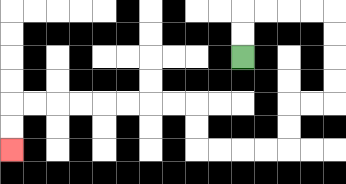{'start': '[10, 2]', 'end': '[0, 6]', 'path_directions': 'U,U,R,R,R,R,D,D,D,D,L,L,D,D,L,L,L,L,U,U,L,L,L,L,L,L,L,L,D,D', 'path_coordinates': '[[10, 2], [10, 1], [10, 0], [11, 0], [12, 0], [13, 0], [14, 0], [14, 1], [14, 2], [14, 3], [14, 4], [13, 4], [12, 4], [12, 5], [12, 6], [11, 6], [10, 6], [9, 6], [8, 6], [8, 5], [8, 4], [7, 4], [6, 4], [5, 4], [4, 4], [3, 4], [2, 4], [1, 4], [0, 4], [0, 5], [0, 6]]'}